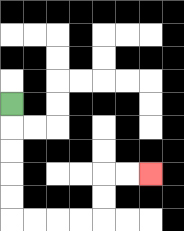{'start': '[0, 4]', 'end': '[6, 7]', 'path_directions': 'D,D,D,D,D,R,R,R,R,U,U,R,R', 'path_coordinates': '[[0, 4], [0, 5], [0, 6], [0, 7], [0, 8], [0, 9], [1, 9], [2, 9], [3, 9], [4, 9], [4, 8], [4, 7], [5, 7], [6, 7]]'}